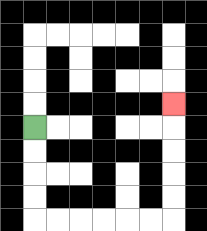{'start': '[1, 5]', 'end': '[7, 4]', 'path_directions': 'D,D,D,D,R,R,R,R,R,R,U,U,U,U,U', 'path_coordinates': '[[1, 5], [1, 6], [1, 7], [1, 8], [1, 9], [2, 9], [3, 9], [4, 9], [5, 9], [6, 9], [7, 9], [7, 8], [7, 7], [7, 6], [7, 5], [7, 4]]'}